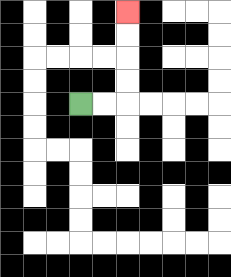{'start': '[3, 4]', 'end': '[5, 0]', 'path_directions': 'R,R,U,U,U,U', 'path_coordinates': '[[3, 4], [4, 4], [5, 4], [5, 3], [5, 2], [5, 1], [5, 0]]'}